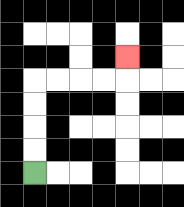{'start': '[1, 7]', 'end': '[5, 2]', 'path_directions': 'U,U,U,U,R,R,R,R,U', 'path_coordinates': '[[1, 7], [1, 6], [1, 5], [1, 4], [1, 3], [2, 3], [3, 3], [4, 3], [5, 3], [5, 2]]'}